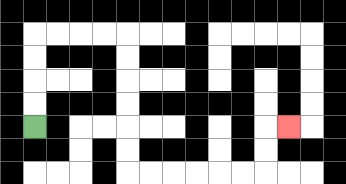{'start': '[1, 5]', 'end': '[12, 5]', 'path_directions': 'U,U,U,U,R,R,R,R,D,D,D,D,D,D,R,R,R,R,R,R,U,U,R', 'path_coordinates': '[[1, 5], [1, 4], [1, 3], [1, 2], [1, 1], [2, 1], [3, 1], [4, 1], [5, 1], [5, 2], [5, 3], [5, 4], [5, 5], [5, 6], [5, 7], [6, 7], [7, 7], [8, 7], [9, 7], [10, 7], [11, 7], [11, 6], [11, 5], [12, 5]]'}